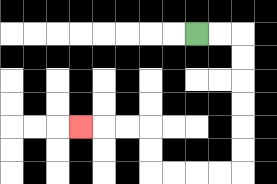{'start': '[8, 1]', 'end': '[3, 5]', 'path_directions': 'R,R,D,D,D,D,D,D,L,L,L,L,U,U,L,L,L', 'path_coordinates': '[[8, 1], [9, 1], [10, 1], [10, 2], [10, 3], [10, 4], [10, 5], [10, 6], [10, 7], [9, 7], [8, 7], [7, 7], [6, 7], [6, 6], [6, 5], [5, 5], [4, 5], [3, 5]]'}